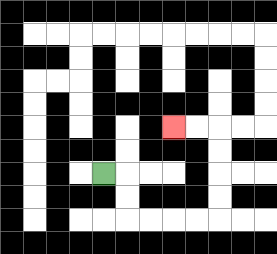{'start': '[4, 7]', 'end': '[7, 5]', 'path_directions': 'R,D,D,R,R,R,R,U,U,U,U,L,L', 'path_coordinates': '[[4, 7], [5, 7], [5, 8], [5, 9], [6, 9], [7, 9], [8, 9], [9, 9], [9, 8], [9, 7], [9, 6], [9, 5], [8, 5], [7, 5]]'}